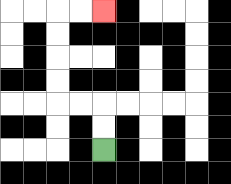{'start': '[4, 6]', 'end': '[4, 0]', 'path_directions': 'U,U,L,L,U,U,U,U,R,R', 'path_coordinates': '[[4, 6], [4, 5], [4, 4], [3, 4], [2, 4], [2, 3], [2, 2], [2, 1], [2, 0], [3, 0], [4, 0]]'}